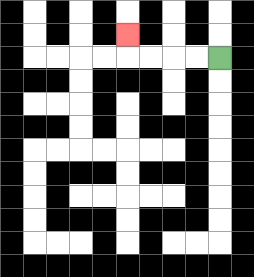{'start': '[9, 2]', 'end': '[5, 1]', 'path_directions': 'L,L,L,L,U', 'path_coordinates': '[[9, 2], [8, 2], [7, 2], [6, 2], [5, 2], [5, 1]]'}